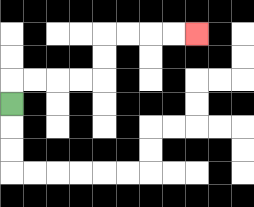{'start': '[0, 4]', 'end': '[8, 1]', 'path_directions': 'U,R,R,R,R,U,U,R,R,R,R', 'path_coordinates': '[[0, 4], [0, 3], [1, 3], [2, 3], [3, 3], [4, 3], [4, 2], [4, 1], [5, 1], [6, 1], [7, 1], [8, 1]]'}